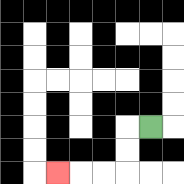{'start': '[6, 5]', 'end': '[2, 7]', 'path_directions': 'L,D,D,L,L,L', 'path_coordinates': '[[6, 5], [5, 5], [5, 6], [5, 7], [4, 7], [3, 7], [2, 7]]'}